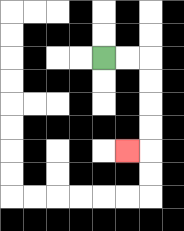{'start': '[4, 2]', 'end': '[5, 6]', 'path_directions': 'R,R,D,D,D,D,L', 'path_coordinates': '[[4, 2], [5, 2], [6, 2], [6, 3], [6, 4], [6, 5], [6, 6], [5, 6]]'}